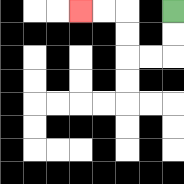{'start': '[7, 0]', 'end': '[3, 0]', 'path_directions': 'D,D,L,L,U,U,L,L', 'path_coordinates': '[[7, 0], [7, 1], [7, 2], [6, 2], [5, 2], [5, 1], [5, 0], [4, 0], [3, 0]]'}